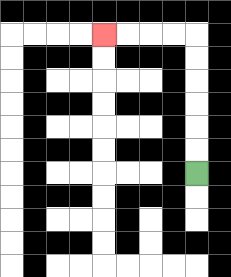{'start': '[8, 7]', 'end': '[4, 1]', 'path_directions': 'U,U,U,U,U,U,L,L,L,L', 'path_coordinates': '[[8, 7], [8, 6], [8, 5], [8, 4], [8, 3], [8, 2], [8, 1], [7, 1], [6, 1], [5, 1], [4, 1]]'}